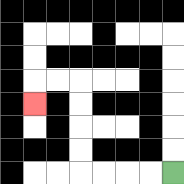{'start': '[7, 7]', 'end': '[1, 4]', 'path_directions': 'L,L,L,L,U,U,U,U,L,L,D', 'path_coordinates': '[[7, 7], [6, 7], [5, 7], [4, 7], [3, 7], [3, 6], [3, 5], [3, 4], [3, 3], [2, 3], [1, 3], [1, 4]]'}